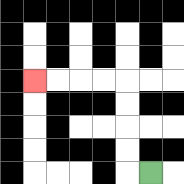{'start': '[6, 7]', 'end': '[1, 3]', 'path_directions': 'L,U,U,U,U,L,L,L,L', 'path_coordinates': '[[6, 7], [5, 7], [5, 6], [5, 5], [5, 4], [5, 3], [4, 3], [3, 3], [2, 3], [1, 3]]'}